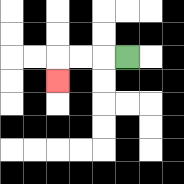{'start': '[5, 2]', 'end': '[2, 3]', 'path_directions': 'L,L,L,D', 'path_coordinates': '[[5, 2], [4, 2], [3, 2], [2, 2], [2, 3]]'}